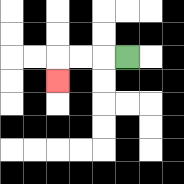{'start': '[5, 2]', 'end': '[2, 3]', 'path_directions': 'L,L,L,D', 'path_coordinates': '[[5, 2], [4, 2], [3, 2], [2, 2], [2, 3]]'}